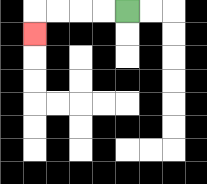{'start': '[5, 0]', 'end': '[1, 1]', 'path_directions': 'L,L,L,L,D', 'path_coordinates': '[[5, 0], [4, 0], [3, 0], [2, 0], [1, 0], [1, 1]]'}